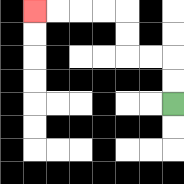{'start': '[7, 4]', 'end': '[1, 0]', 'path_directions': 'U,U,L,L,U,U,L,L,L,L', 'path_coordinates': '[[7, 4], [7, 3], [7, 2], [6, 2], [5, 2], [5, 1], [5, 0], [4, 0], [3, 0], [2, 0], [1, 0]]'}